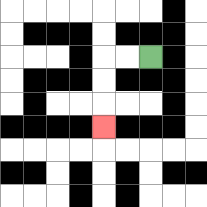{'start': '[6, 2]', 'end': '[4, 5]', 'path_directions': 'L,L,D,D,D', 'path_coordinates': '[[6, 2], [5, 2], [4, 2], [4, 3], [4, 4], [4, 5]]'}